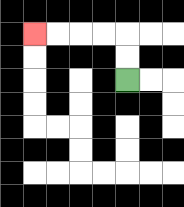{'start': '[5, 3]', 'end': '[1, 1]', 'path_directions': 'U,U,L,L,L,L', 'path_coordinates': '[[5, 3], [5, 2], [5, 1], [4, 1], [3, 1], [2, 1], [1, 1]]'}